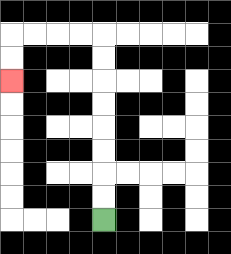{'start': '[4, 9]', 'end': '[0, 3]', 'path_directions': 'U,U,U,U,U,U,U,U,L,L,L,L,D,D', 'path_coordinates': '[[4, 9], [4, 8], [4, 7], [4, 6], [4, 5], [4, 4], [4, 3], [4, 2], [4, 1], [3, 1], [2, 1], [1, 1], [0, 1], [0, 2], [0, 3]]'}